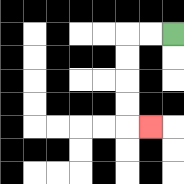{'start': '[7, 1]', 'end': '[6, 5]', 'path_directions': 'L,L,D,D,D,D,R', 'path_coordinates': '[[7, 1], [6, 1], [5, 1], [5, 2], [5, 3], [5, 4], [5, 5], [6, 5]]'}